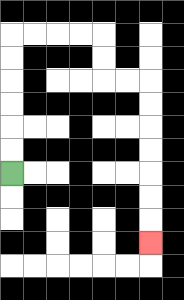{'start': '[0, 7]', 'end': '[6, 10]', 'path_directions': 'U,U,U,U,U,U,R,R,R,R,D,D,R,R,D,D,D,D,D,D,D', 'path_coordinates': '[[0, 7], [0, 6], [0, 5], [0, 4], [0, 3], [0, 2], [0, 1], [1, 1], [2, 1], [3, 1], [4, 1], [4, 2], [4, 3], [5, 3], [6, 3], [6, 4], [6, 5], [6, 6], [6, 7], [6, 8], [6, 9], [6, 10]]'}